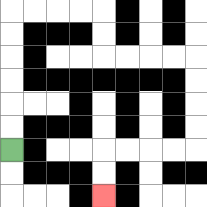{'start': '[0, 6]', 'end': '[4, 8]', 'path_directions': 'U,U,U,U,U,U,R,R,R,R,D,D,R,R,R,R,D,D,D,D,L,L,L,L,D,D', 'path_coordinates': '[[0, 6], [0, 5], [0, 4], [0, 3], [0, 2], [0, 1], [0, 0], [1, 0], [2, 0], [3, 0], [4, 0], [4, 1], [4, 2], [5, 2], [6, 2], [7, 2], [8, 2], [8, 3], [8, 4], [8, 5], [8, 6], [7, 6], [6, 6], [5, 6], [4, 6], [4, 7], [4, 8]]'}